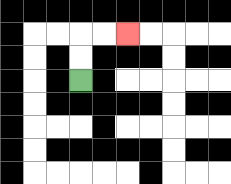{'start': '[3, 3]', 'end': '[5, 1]', 'path_directions': 'U,U,R,R', 'path_coordinates': '[[3, 3], [3, 2], [3, 1], [4, 1], [5, 1]]'}